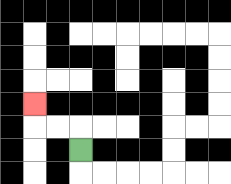{'start': '[3, 6]', 'end': '[1, 4]', 'path_directions': 'U,L,L,U', 'path_coordinates': '[[3, 6], [3, 5], [2, 5], [1, 5], [1, 4]]'}